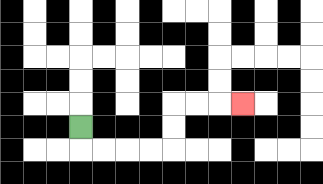{'start': '[3, 5]', 'end': '[10, 4]', 'path_directions': 'D,R,R,R,R,U,U,R,R,R', 'path_coordinates': '[[3, 5], [3, 6], [4, 6], [5, 6], [6, 6], [7, 6], [7, 5], [7, 4], [8, 4], [9, 4], [10, 4]]'}